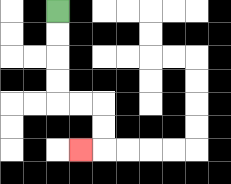{'start': '[2, 0]', 'end': '[3, 6]', 'path_directions': 'D,D,D,D,R,R,D,D,L', 'path_coordinates': '[[2, 0], [2, 1], [2, 2], [2, 3], [2, 4], [3, 4], [4, 4], [4, 5], [4, 6], [3, 6]]'}